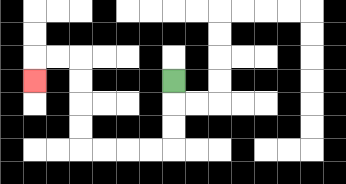{'start': '[7, 3]', 'end': '[1, 3]', 'path_directions': 'D,D,D,L,L,L,L,U,U,U,U,L,L,D', 'path_coordinates': '[[7, 3], [7, 4], [7, 5], [7, 6], [6, 6], [5, 6], [4, 6], [3, 6], [3, 5], [3, 4], [3, 3], [3, 2], [2, 2], [1, 2], [1, 3]]'}